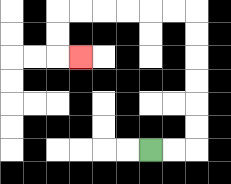{'start': '[6, 6]', 'end': '[3, 2]', 'path_directions': 'R,R,U,U,U,U,U,U,L,L,L,L,L,L,D,D,R', 'path_coordinates': '[[6, 6], [7, 6], [8, 6], [8, 5], [8, 4], [8, 3], [8, 2], [8, 1], [8, 0], [7, 0], [6, 0], [5, 0], [4, 0], [3, 0], [2, 0], [2, 1], [2, 2], [3, 2]]'}